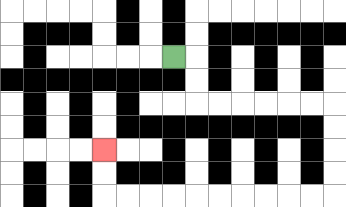{'start': '[7, 2]', 'end': '[4, 6]', 'path_directions': 'R,D,D,R,R,R,R,R,R,D,D,D,D,L,L,L,L,L,L,L,L,L,L,U,U', 'path_coordinates': '[[7, 2], [8, 2], [8, 3], [8, 4], [9, 4], [10, 4], [11, 4], [12, 4], [13, 4], [14, 4], [14, 5], [14, 6], [14, 7], [14, 8], [13, 8], [12, 8], [11, 8], [10, 8], [9, 8], [8, 8], [7, 8], [6, 8], [5, 8], [4, 8], [4, 7], [4, 6]]'}